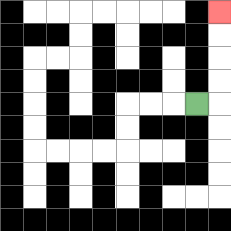{'start': '[8, 4]', 'end': '[9, 0]', 'path_directions': 'R,U,U,U,U', 'path_coordinates': '[[8, 4], [9, 4], [9, 3], [9, 2], [9, 1], [9, 0]]'}